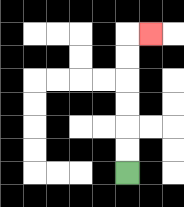{'start': '[5, 7]', 'end': '[6, 1]', 'path_directions': 'U,U,U,U,U,U,R', 'path_coordinates': '[[5, 7], [5, 6], [5, 5], [5, 4], [5, 3], [5, 2], [5, 1], [6, 1]]'}